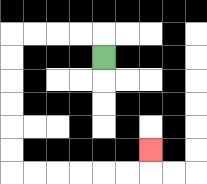{'start': '[4, 2]', 'end': '[6, 6]', 'path_directions': 'U,L,L,L,L,D,D,D,D,D,D,R,R,R,R,R,R,U', 'path_coordinates': '[[4, 2], [4, 1], [3, 1], [2, 1], [1, 1], [0, 1], [0, 2], [0, 3], [0, 4], [0, 5], [0, 6], [0, 7], [1, 7], [2, 7], [3, 7], [4, 7], [5, 7], [6, 7], [6, 6]]'}